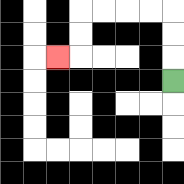{'start': '[7, 3]', 'end': '[2, 2]', 'path_directions': 'U,U,U,L,L,L,L,D,D,L', 'path_coordinates': '[[7, 3], [7, 2], [7, 1], [7, 0], [6, 0], [5, 0], [4, 0], [3, 0], [3, 1], [3, 2], [2, 2]]'}